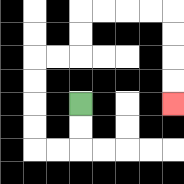{'start': '[3, 4]', 'end': '[7, 4]', 'path_directions': 'D,D,L,L,U,U,U,U,R,R,U,U,R,R,R,R,D,D,D,D', 'path_coordinates': '[[3, 4], [3, 5], [3, 6], [2, 6], [1, 6], [1, 5], [1, 4], [1, 3], [1, 2], [2, 2], [3, 2], [3, 1], [3, 0], [4, 0], [5, 0], [6, 0], [7, 0], [7, 1], [7, 2], [7, 3], [7, 4]]'}